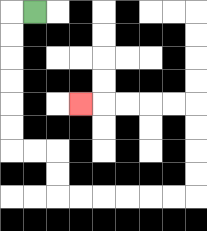{'start': '[1, 0]', 'end': '[3, 4]', 'path_directions': 'L,D,D,D,D,D,D,R,R,D,D,R,R,R,R,R,R,U,U,U,U,L,L,L,L,L', 'path_coordinates': '[[1, 0], [0, 0], [0, 1], [0, 2], [0, 3], [0, 4], [0, 5], [0, 6], [1, 6], [2, 6], [2, 7], [2, 8], [3, 8], [4, 8], [5, 8], [6, 8], [7, 8], [8, 8], [8, 7], [8, 6], [8, 5], [8, 4], [7, 4], [6, 4], [5, 4], [4, 4], [3, 4]]'}